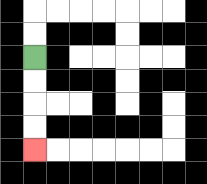{'start': '[1, 2]', 'end': '[1, 6]', 'path_directions': 'D,D,D,D', 'path_coordinates': '[[1, 2], [1, 3], [1, 4], [1, 5], [1, 6]]'}